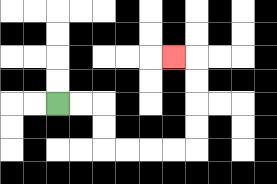{'start': '[2, 4]', 'end': '[7, 2]', 'path_directions': 'R,R,D,D,R,R,R,R,U,U,U,U,L', 'path_coordinates': '[[2, 4], [3, 4], [4, 4], [4, 5], [4, 6], [5, 6], [6, 6], [7, 6], [8, 6], [8, 5], [8, 4], [8, 3], [8, 2], [7, 2]]'}